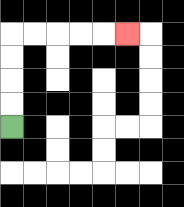{'start': '[0, 5]', 'end': '[5, 1]', 'path_directions': 'U,U,U,U,R,R,R,R,R', 'path_coordinates': '[[0, 5], [0, 4], [0, 3], [0, 2], [0, 1], [1, 1], [2, 1], [3, 1], [4, 1], [5, 1]]'}